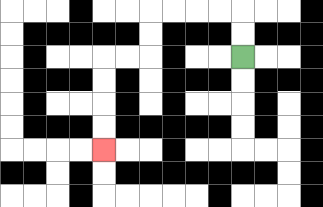{'start': '[10, 2]', 'end': '[4, 6]', 'path_directions': 'U,U,L,L,L,L,D,D,L,L,D,D,D,D', 'path_coordinates': '[[10, 2], [10, 1], [10, 0], [9, 0], [8, 0], [7, 0], [6, 0], [6, 1], [6, 2], [5, 2], [4, 2], [4, 3], [4, 4], [4, 5], [4, 6]]'}